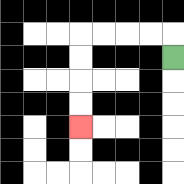{'start': '[7, 2]', 'end': '[3, 5]', 'path_directions': 'U,L,L,L,L,D,D,D,D', 'path_coordinates': '[[7, 2], [7, 1], [6, 1], [5, 1], [4, 1], [3, 1], [3, 2], [3, 3], [3, 4], [3, 5]]'}